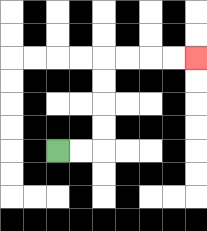{'start': '[2, 6]', 'end': '[8, 2]', 'path_directions': 'R,R,U,U,U,U,R,R,R,R', 'path_coordinates': '[[2, 6], [3, 6], [4, 6], [4, 5], [4, 4], [4, 3], [4, 2], [5, 2], [6, 2], [7, 2], [8, 2]]'}